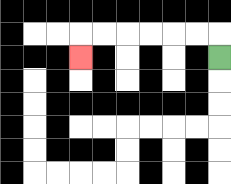{'start': '[9, 2]', 'end': '[3, 2]', 'path_directions': 'U,L,L,L,L,L,L,D', 'path_coordinates': '[[9, 2], [9, 1], [8, 1], [7, 1], [6, 1], [5, 1], [4, 1], [3, 1], [3, 2]]'}